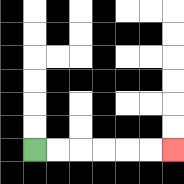{'start': '[1, 6]', 'end': '[7, 6]', 'path_directions': 'R,R,R,R,R,R', 'path_coordinates': '[[1, 6], [2, 6], [3, 6], [4, 6], [5, 6], [6, 6], [7, 6]]'}